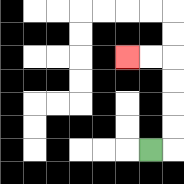{'start': '[6, 6]', 'end': '[5, 2]', 'path_directions': 'R,U,U,U,U,L,L', 'path_coordinates': '[[6, 6], [7, 6], [7, 5], [7, 4], [7, 3], [7, 2], [6, 2], [5, 2]]'}